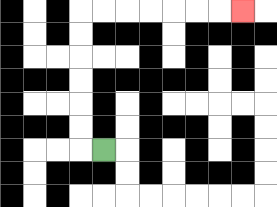{'start': '[4, 6]', 'end': '[10, 0]', 'path_directions': 'L,U,U,U,U,U,U,R,R,R,R,R,R,R', 'path_coordinates': '[[4, 6], [3, 6], [3, 5], [3, 4], [3, 3], [3, 2], [3, 1], [3, 0], [4, 0], [5, 0], [6, 0], [7, 0], [8, 0], [9, 0], [10, 0]]'}